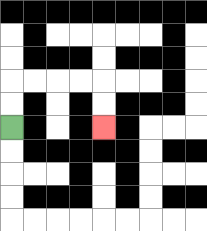{'start': '[0, 5]', 'end': '[4, 5]', 'path_directions': 'U,U,R,R,R,R,D,D', 'path_coordinates': '[[0, 5], [0, 4], [0, 3], [1, 3], [2, 3], [3, 3], [4, 3], [4, 4], [4, 5]]'}